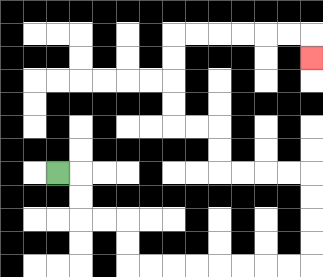{'start': '[2, 7]', 'end': '[13, 2]', 'path_directions': 'R,D,D,R,R,D,D,R,R,R,R,R,R,R,R,U,U,U,U,L,L,L,L,U,U,L,L,U,U,U,U,R,R,R,R,R,R,D', 'path_coordinates': '[[2, 7], [3, 7], [3, 8], [3, 9], [4, 9], [5, 9], [5, 10], [5, 11], [6, 11], [7, 11], [8, 11], [9, 11], [10, 11], [11, 11], [12, 11], [13, 11], [13, 10], [13, 9], [13, 8], [13, 7], [12, 7], [11, 7], [10, 7], [9, 7], [9, 6], [9, 5], [8, 5], [7, 5], [7, 4], [7, 3], [7, 2], [7, 1], [8, 1], [9, 1], [10, 1], [11, 1], [12, 1], [13, 1], [13, 2]]'}